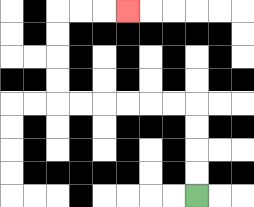{'start': '[8, 8]', 'end': '[5, 0]', 'path_directions': 'U,U,U,U,L,L,L,L,L,L,U,U,U,U,R,R,R', 'path_coordinates': '[[8, 8], [8, 7], [8, 6], [8, 5], [8, 4], [7, 4], [6, 4], [5, 4], [4, 4], [3, 4], [2, 4], [2, 3], [2, 2], [2, 1], [2, 0], [3, 0], [4, 0], [5, 0]]'}